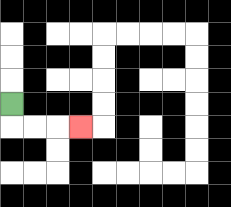{'start': '[0, 4]', 'end': '[3, 5]', 'path_directions': 'D,R,R,R', 'path_coordinates': '[[0, 4], [0, 5], [1, 5], [2, 5], [3, 5]]'}